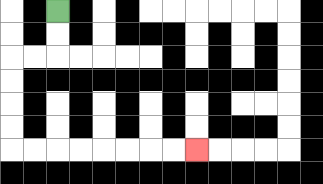{'start': '[2, 0]', 'end': '[8, 6]', 'path_directions': 'D,D,L,L,D,D,D,D,R,R,R,R,R,R,R,R', 'path_coordinates': '[[2, 0], [2, 1], [2, 2], [1, 2], [0, 2], [0, 3], [0, 4], [0, 5], [0, 6], [1, 6], [2, 6], [3, 6], [4, 6], [5, 6], [6, 6], [7, 6], [8, 6]]'}